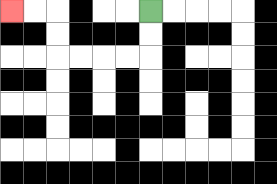{'start': '[6, 0]', 'end': '[0, 0]', 'path_directions': 'D,D,L,L,L,L,U,U,L,L', 'path_coordinates': '[[6, 0], [6, 1], [6, 2], [5, 2], [4, 2], [3, 2], [2, 2], [2, 1], [2, 0], [1, 0], [0, 0]]'}